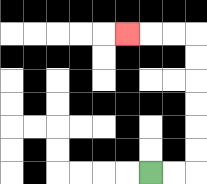{'start': '[6, 7]', 'end': '[5, 1]', 'path_directions': 'R,R,U,U,U,U,U,U,L,L,L', 'path_coordinates': '[[6, 7], [7, 7], [8, 7], [8, 6], [8, 5], [8, 4], [8, 3], [8, 2], [8, 1], [7, 1], [6, 1], [5, 1]]'}